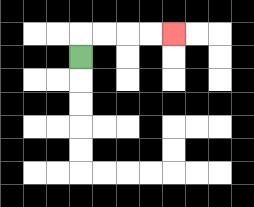{'start': '[3, 2]', 'end': '[7, 1]', 'path_directions': 'U,R,R,R,R', 'path_coordinates': '[[3, 2], [3, 1], [4, 1], [5, 1], [6, 1], [7, 1]]'}